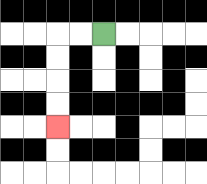{'start': '[4, 1]', 'end': '[2, 5]', 'path_directions': 'L,L,D,D,D,D', 'path_coordinates': '[[4, 1], [3, 1], [2, 1], [2, 2], [2, 3], [2, 4], [2, 5]]'}